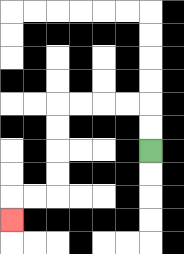{'start': '[6, 6]', 'end': '[0, 9]', 'path_directions': 'U,U,L,L,L,L,D,D,D,D,L,L,D', 'path_coordinates': '[[6, 6], [6, 5], [6, 4], [5, 4], [4, 4], [3, 4], [2, 4], [2, 5], [2, 6], [2, 7], [2, 8], [1, 8], [0, 8], [0, 9]]'}